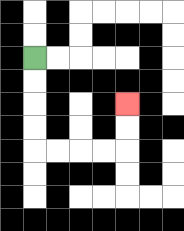{'start': '[1, 2]', 'end': '[5, 4]', 'path_directions': 'D,D,D,D,R,R,R,R,U,U', 'path_coordinates': '[[1, 2], [1, 3], [1, 4], [1, 5], [1, 6], [2, 6], [3, 6], [4, 6], [5, 6], [5, 5], [5, 4]]'}